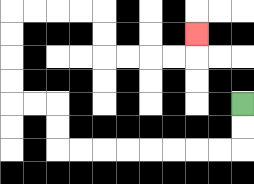{'start': '[10, 4]', 'end': '[8, 1]', 'path_directions': 'D,D,L,L,L,L,L,L,L,L,U,U,L,L,U,U,U,U,R,R,R,R,D,D,R,R,R,R,U', 'path_coordinates': '[[10, 4], [10, 5], [10, 6], [9, 6], [8, 6], [7, 6], [6, 6], [5, 6], [4, 6], [3, 6], [2, 6], [2, 5], [2, 4], [1, 4], [0, 4], [0, 3], [0, 2], [0, 1], [0, 0], [1, 0], [2, 0], [3, 0], [4, 0], [4, 1], [4, 2], [5, 2], [6, 2], [7, 2], [8, 2], [8, 1]]'}